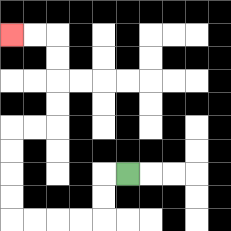{'start': '[5, 7]', 'end': '[0, 1]', 'path_directions': 'L,D,D,L,L,L,L,U,U,U,U,R,R,U,U,U,U,L,L', 'path_coordinates': '[[5, 7], [4, 7], [4, 8], [4, 9], [3, 9], [2, 9], [1, 9], [0, 9], [0, 8], [0, 7], [0, 6], [0, 5], [1, 5], [2, 5], [2, 4], [2, 3], [2, 2], [2, 1], [1, 1], [0, 1]]'}